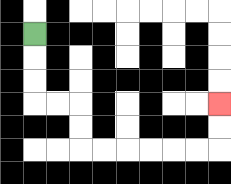{'start': '[1, 1]', 'end': '[9, 4]', 'path_directions': 'D,D,D,R,R,D,D,R,R,R,R,R,R,U,U', 'path_coordinates': '[[1, 1], [1, 2], [1, 3], [1, 4], [2, 4], [3, 4], [3, 5], [3, 6], [4, 6], [5, 6], [6, 6], [7, 6], [8, 6], [9, 6], [9, 5], [9, 4]]'}